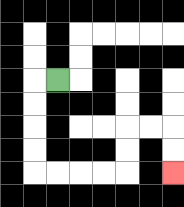{'start': '[2, 3]', 'end': '[7, 7]', 'path_directions': 'L,D,D,D,D,R,R,R,R,U,U,R,R,D,D', 'path_coordinates': '[[2, 3], [1, 3], [1, 4], [1, 5], [1, 6], [1, 7], [2, 7], [3, 7], [4, 7], [5, 7], [5, 6], [5, 5], [6, 5], [7, 5], [7, 6], [7, 7]]'}